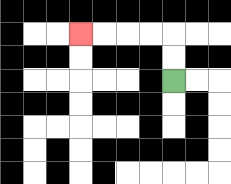{'start': '[7, 3]', 'end': '[3, 1]', 'path_directions': 'U,U,L,L,L,L', 'path_coordinates': '[[7, 3], [7, 2], [7, 1], [6, 1], [5, 1], [4, 1], [3, 1]]'}